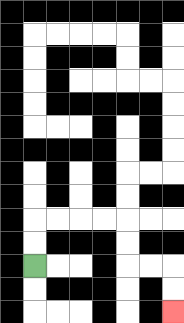{'start': '[1, 11]', 'end': '[7, 13]', 'path_directions': 'U,U,R,R,R,R,D,D,R,R,D,D', 'path_coordinates': '[[1, 11], [1, 10], [1, 9], [2, 9], [3, 9], [4, 9], [5, 9], [5, 10], [5, 11], [6, 11], [7, 11], [7, 12], [7, 13]]'}